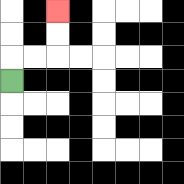{'start': '[0, 3]', 'end': '[2, 0]', 'path_directions': 'U,R,R,U,U', 'path_coordinates': '[[0, 3], [0, 2], [1, 2], [2, 2], [2, 1], [2, 0]]'}